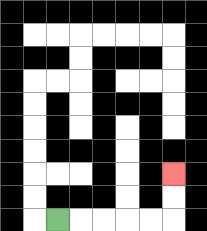{'start': '[2, 9]', 'end': '[7, 7]', 'path_directions': 'R,R,R,R,R,U,U', 'path_coordinates': '[[2, 9], [3, 9], [4, 9], [5, 9], [6, 9], [7, 9], [7, 8], [7, 7]]'}